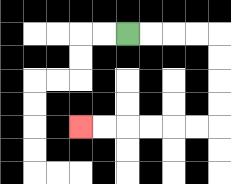{'start': '[5, 1]', 'end': '[3, 5]', 'path_directions': 'R,R,R,R,D,D,D,D,L,L,L,L,L,L', 'path_coordinates': '[[5, 1], [6, 1], [7, 1], [8, 1], [9, 1], [9, 2], [9, 3], [9, 4], [9, 5], [8, 5], [7, 5], [6, 5], [5, 5], [4, 5], [3, 5]]'}